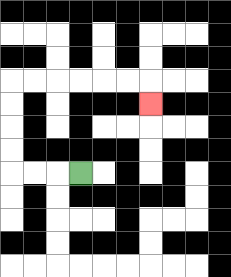{'start': '[3, 7]', 'end': '[6, 4]', 'path_directions': 'L,L,L,U,U,U,U,R,R,R,R,R,R,D', 'path_coordinates': '[[3, 7], [2, 7], [1, 7], [0, 7], [0, 6], [0, 5], [0, 4], [0, 3], [1, 3], [2, 3], [3, 3], [4, 3], [5, 3], [6, 3], [6, 4]]'}